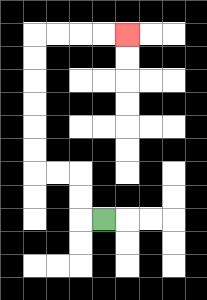{'start': '[4, 9]', 'end': '[5, 1]', 'path_directions': 'L,U,U,L,L,U,U,U,U,U,U,R,R,R,R', 'path_coordinates': '[[4, 9], [3, 9], [3, 8], [3, 7], [2, 7], [1, 7], [1, 6], [1, 5], [1, 4], [1, 3], [1, 2], [1, 1], [2, 1], [3, 1], [4, 1], [5, 1]]'}